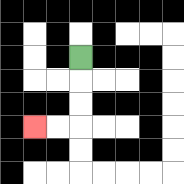{'start': '[3, 2]', 'end': '[1, 5]', 'path_directions': 'D,D,D,L,L', 'path_coordinates': '[[3, 2], [3, 3], [3, 4], [3, 5], [2, 5], [1, 5]]'}